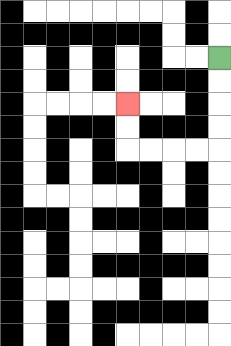{'start': '[9, 2]', 'end': '[5, 4]', 'path_directions': 'D,D,D,D,L,L,L,L,U,U', 'path_coordinates': '[[9, 2], [9, 3], [9, 4], [9, 5], [9, 6], [8, 6], [7, 6], [6, 6], [5, 6], [5, 5], [5, 4]]'}